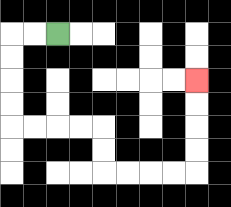{'start': '[2, 1]', 'end': '[8, 3]', 'path_directions': 'L,L,D,D,D,D,R,R,R,R,D,D,R,R,R,R,U,U,U,U', 'path_coordinates': '[[2, 1], [1, 1], [0, 1], [0, 2], [0, 3], [0, 4], [0, 5], [1, 5], [2, 5], [3, 5], [4, 5], [4, 6], [4, 7], [5, 7], [6, 7], [7, 7], [8, 7], [8, 6], [8, 5], [8, 4], [8, 3]]'}